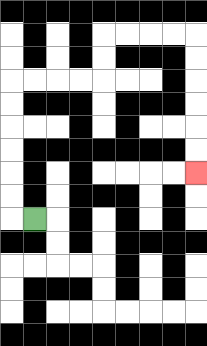{'start': '[1, 9]', 'end': '[8, 7]', 'path_directions': 'L,U,U,U,U,U,U,R,R,R,R,U,U,R,R,R,R,D,D,D,D,D,D', 'path_coordinates': '[[1, 9], [0, 9], [0, 8], [0, 7], [0, 6], [0, 5], [0, 4], [0, 3], [1, 3], [2, 3], [3, 3], [4, 3], [4, 2], [4, 1], [5, 1], [6, 1], [7, 1], [8, 1], [8, 2], [8, 3], [8, 4], [8, 5], [8, 6], [8, 7]]'}